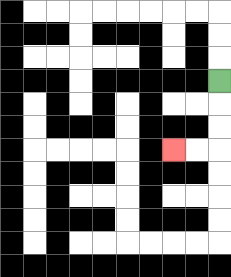{'start': '[9, 3]', 'end': '[7, 6]', 'path_directions': 'D,D,D,L,L', 'path_coordinates': '[[9, 3], [9, 4], [9, 5], [9, 6], [8, 6], [7, 6]]'}